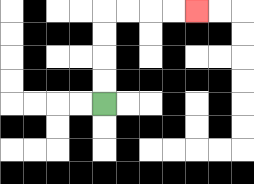{'start': '[4, 4]', 'end': '[8, 0]', 'path_directions': 'U,U,U,U,R,R,R,R', 'path_coordinates': '[[4, 4], [4, 3], [4, 2], [4, 1], [4, 0], [5, 0], [6, 0], [7, 0], [8, 0]]'}